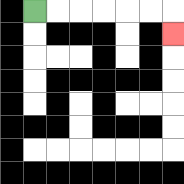{'start': '[1, 0]', 'end': '[7, 1]', 'path_directions': 'R,R,R,R,R,R,D', 'path_coordinates': '[[1, 0], [2, 0], [3, 0], [4, 0], [5, 0], [6, 0], [7, 0], [7, 1]]'}